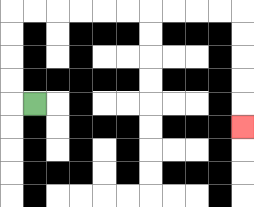{'start': '[1, 4]', 'end': '[10, 5]', 'path_directions': 'L,U,U,U,U,R,R,R,R,R,R,R,R,R,R,D,D,D,D,D', 'path_coordinates': '[[1, 4], [0, 4], [0, 3], [0, 2], [0, 1], [0, 0], [1, 0], [2, 0], [3, 0], [4, 0], [5, 0], [6, 0], [7, 0], [8, 0], [9, 0], [10, 0], [10, 1], [10, 2], [10, 3], [10, 4], [10, 5]]'}